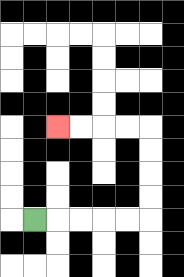{'start': '[1, 9]', 'end': '[2, 5]', 'path_directions': 'R,R,R,R,R,U,U,U,U,L,L,L,L', 'path_coordinates': '[[1, 9], [2, 9], [3, 9], [4, 9], [5, 9], [6, 9], [6, 8], [6, 7], [6, 6], [6, 5], [5, 5], [4, 5], [3, 5], [2, 5]]'}